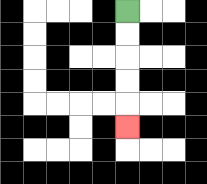{'start': '[5, 0]', 'end': '[5, 5]', 'path_directions': 'D,D,D,D,D', 'path_coordinates': '[[5, 0], [5, 1], [5, 2], [5, 3], [5, 4], [5, 5]]'}